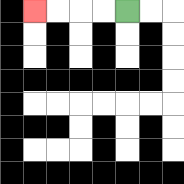{'start': '[5, 0]', 'end': '[1, 0]', 'path_directions': 'L,L,L,L', 'path_coordinates': '[[5, 0], [4, 0], [3, 0], [2, 0], [1, 0]]'}